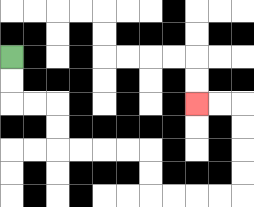{'start': '[0, 2]', 'end': '[8, 4]', 'path_directions': 'D,D,R,R,D,D,R,R,R,R,D,D,R,R,R,R,U,U,U,U,L,L', 'path_coordinates': '[[0, 2], [0, 3], [0, 4], [1, 4], [2, 4], [2, 5], [2, 6], [3, 6], [4, 6], [5, 6], [6, 6], [6, 7], [6, 8], [7, 8], [8, 8], [9, 8], [10, 8], [10, 7], [10, 6], [10, 5], [10, 4], [9, 4], [8, 4]]'}